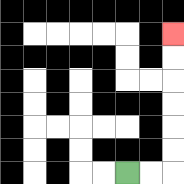{'start': '[5, 7]', 'end': '[7, 1]', 'path_directions': 'R,R,U,U,U,U,U,U', 'path_coordinates': '[[5, 7], [6, 7], [7, 7], [7, 6], [7, 5], [7, 4], [7, 3], [7, 2], [7, 1]]'}